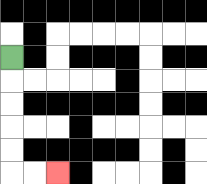{'start': '[0, 2]', 'end': '[2, 7]', 'path_directions': 'D,D,D,D,D,R,R', 'path_coordinates': '[[0, 2], [0, 3], [0, 4], [0, 5], [0, 6], [0, 7], [1, 7], [2, 7]]'}